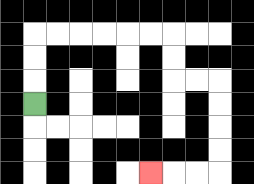{'start': '[1, 4]', 'end': '[6, 7]', 'path_directions': 'U,U,U,R,R,R,R,R,R,D,D,R,R,D,D,D,D,L,L,L', 'path_coordinates': '[[1, 4], [1, 3], [1, 2], [1, 1], [2, 1], [3, 1], [4, 1], [5, 1], [6, 1], [7, 1], [7, 2], [7, 3], [8, 3], [9, 3], [9, 4], [9, 5], [9, 6], [9, 7], [8, 7], [7, 7], [6, 7]]'}